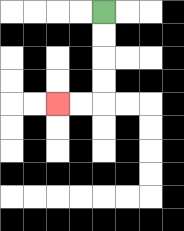{'start': '[4, 0]', 'end': '[2, 4]', 'path_directions': 'D,D,D,D,L,L', 'path_coordinates': '[[4, 0], [4, 1], [4, 2], [4, 3], [4, 4], [3, 4], [2, 4]]'}